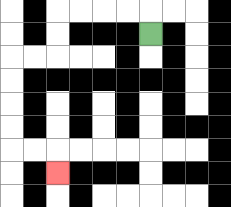{'start': '[6, 1]', 'end': '[2, 7]', 'path_directions': 'U,L,L,L,L,D,D,L,L,D,D,D,D,R,R,D', 'path_coordinates': '[[6, 1], [6, 0], [5, 0], [4, 0], [3, 0], [2, 0], [2, 1], [2, 2], [1, 2], [0, 2], [0, 3], [0, 4], [0, 5], [0, 6], [1, 6], [2, 6], [2, 7]]'}